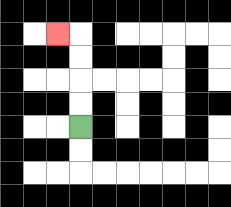{'start': '[3, 5]', 'end': '[2, 1]', 'path_directions': 'U,U,U,U,L', 'path_coordinates': '[[3, 5], [3, 4], [3, 3], [3, 2], [3, 1], [2, 1]]'}